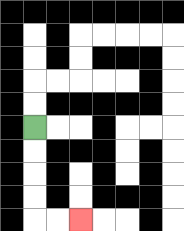{'start': '[1, 5]', 'end': '[3, 9]', 'path_directions': 'D,D,D,D,R,R', 'path_coordinates': '[[1, 5], [1, 6], [1, 7], [1, 8], [1, 9], [2, 9], [3, 9]]'}